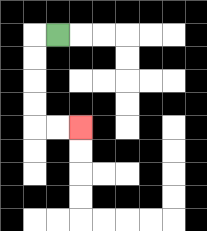{'start': '[2, 1]', 'end': '[3, 5]', 'path_directions': 'L,D,D,D,D,R,R', 'path_coordinates': '[[2, 1], [1, 1], [1, 2], [1, 3], [1, 4], [1, 5], [2, 5], [3, 5]]'}